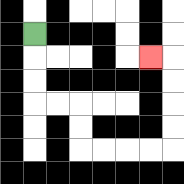{'start': '[1, 1]', 'end': '[6, 2]', 'path_directions': 'D,D,D,R,R,D,D,R,R,R,R,U,U,U,U,L', 'path_coordinates': '[[1, 1], [1, 2], [1, 3], [1, 4], [2, 4], [3, 4], [3, 5], [3, 6], [4, 6], [5, 6], [6, 6], [7, 6], [7, 5], [7, 4], [7, 3], [7, 2], [6, 2]]'}